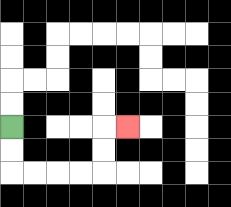{'start': '[0, 5]', 'end': '[5, 5]', 'path_directions': 'D,D,R,R,R,R,U,U,R', 'path_coordinates': '[[0, 5], [0, 6], [0, 7], [1, 7], [2, 7], [3, 7], [4, 7], [4, 6], [4, 5], [5, 5]]'}